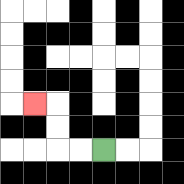{'start': '[4, 6]', 'end': '[1, 4]', 'path_directions': 'L,L,U,U,L', 'path_coordinates': '[[4, 6], [3, 6], [2, 6], [2, 5], [2, 4], [1, 4]]'}